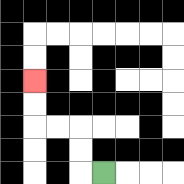{'start': '[4, 7]', 'end': '[1, 3]', 'path_directions': 'L,U,U,L,L,U,U', 'path_coordinates': '[[4, 7], [3, 7], [3, 6], [3, 5], [2, 5], [1, 5], [1, 4], [1, 3]]'}